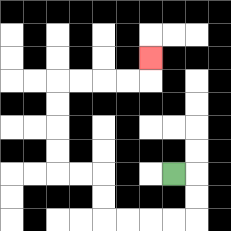{'start': '[7, 7]', 'end': '[6, 2]', 'path_directions': 'R,D,D,L,L,L,L,U,U,L,L,U,U,U,U,R,R,R,R,U', 'path_coordinates': '[[7, 7], [8, 7], [8, 8], [8, 9], [7, 9], [6, 9], [5, 9], [4, 9], [4, 8], [4, 7], [3, 7], [2, 7], [2, 6], [2, 5], [2, 4], [2, 3], [3, 3], [4, 3], [5, 3], [6, 3], [6, 2]]'}